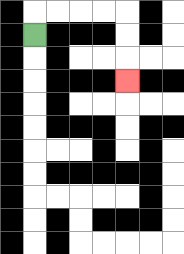{'start': '[1, 1]', 'end': '[5, 3]', 'path_directions': 'U,R,R,R,R,D,D,D', 'path_coordinates': '[[1, 1], [1, 0], [2, 0], [3, 0], [4, 0], [5, 0], [5, 1], [5, 2], [5, 3]]'}